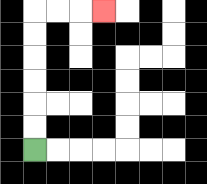{'start': '[1, 6]', 'end': '[4, 0]', 'path_directions': 'U,U,U,U,U,U,R,R,R', 'path_coordinates': '[[1, 6], [1, 5], [1, 4], [1, 3], [1, 2], [1, 1], [1, 0], [2, 0], [3, 0], [4, 0]]'}